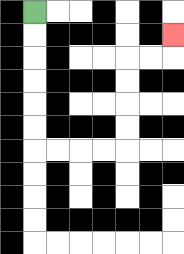{'start': '[1, 0]', 'end': '[7, 1]', 'path_directions': 'D,D,D,D,D,D,R,R,R,R,U,U,U,U,R,R,U', 'path_coordinates': '[[1, 0], [1, 1], [1, 2], [1, 3], [1, 4], [1, 5], [1, 6], [2, 6], [3, 6], [4, 6], [5, 6], [5, 5], [5, 4], [5, 3], [5, 2], [6, 2], [7, 2], [7, 1]]'}